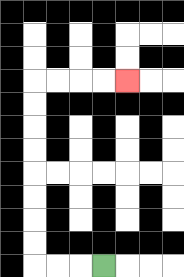{'start': '[4, 11]', 'end': '[5, 3]', 'path_directions': 'L,L,L,U,U,U,U,U,U,U,U,R,R,R,R', 'path_coordinates': '[[4, 11], [3, 11], [2, 11], [1, 11], [1, 10], [1, 9], [1, 8], [1, 7], [1, 6], [1, 5], [1, 4], [1, 3], [2, 3], [3, 3], [4, 3], [5, 3]]'}